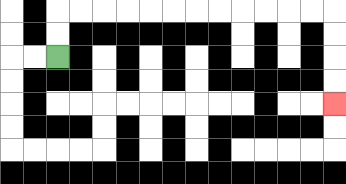{'start': '[2, 2]', 'end': '[14, 4]', 'path_directions': 'U,U,R,R,R,R,R,R,R,R,R,R,R,R,D,D,D,D', 'path_coordinates': '[[2, 2], [2, 1], [2, 0], [3, 0], [4, 0], [5, 0], [6, 0], [7, 0], [8, 0], [9, 0], [10, 0], [11, 0], [12, 0], [13, 0], [14, 0], [14, 1], [14, 2], [14, 3], [14, 4]]'}